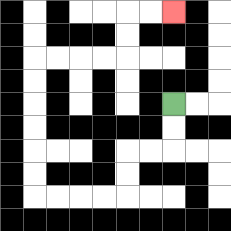{'start': '[7, 4]', 'end': '[7, 0]', 'path_directions': 'D,D,L,L,D,D,L,L,L,L,U,U,U,U,U,U,R,R,R,R,U,U,R,R', 'path_coordinates': '[[7, 4], [7, 5], [7, 6], [6, 6], [5, 6], [5, 7], [5, 8], [4, 8], [3, 8], [2, 8], [1, 8], [1, 7], [1, 6], [1, 5], [1, 4], [1, 3], [1, 2], [2, 2], [3, 2], [4, 2], [5, 2], [5, 1], [5, 0], [6, 0], [7, 0]]'}